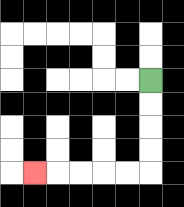{'start': '[6, 3]', 'end': '[1, 7]', 'path_directions': 'D,D,D,D,L,L,L,L,L', 'path_coordinates': '[[6, 3], [6, 4], [6, 5], [6, 6], [6, 7], [5, 7], [4, 7], [3, 7], [2, 7], [1, 7]]'}